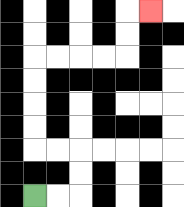{'start': '[1, 8]', 'end': '[6, 0]', 'path_directions': 'R,R,U,U,L,L,U,U,U,U,R,R,R,R,U,U,R', 'path_coordinates': '[[1, 8], [2, 8], [3, 8], [3, 7], [3, 6], [2, 6], [1, 6], [1, 5], [1, 4], [1, 3], [1, 2], [2, 2], [3, 2], [4, 2], [5, 2], [5, 1], [5, 0], [6, 0]]'}